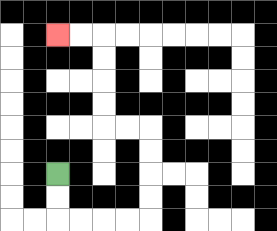{'start': '[2, 7]', 'end': '[2, 1]', 'path_directions': 'D,D,R,R,R,R,U,U,U,U,L,L,U,U,U,U,L,L', 'path_coordinates': '[[2, 7], [2, 8], [2, 9], [3, 9], [4, 9], [5, 9], [6, 9], [6, 8], [6, 7], [6, 6], [6, 5], [5, 5], [4, 5], [4, 4], [4, 3], [4, 2], [4, 1], [3, 1], [2, 1]]'}